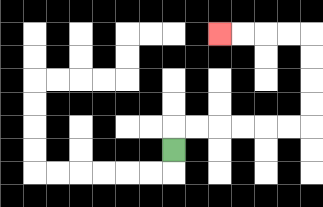{'start': '[7, 6]', 'end': '[9, 1]', 'path_directions': 'U,R,R,R,R,R,R,U,U,U,U,L,L,L,L', 'path_coordinates': '[[7, 6], [7, 5], [8, 5], [9, 5], [10, 5], [11, 5], [12, 5], [13, 5], [13, 4], [13, 3], [13, 2], [13, 1], [12, 1], [11, 1], [10, 1], [9, 1]]'}